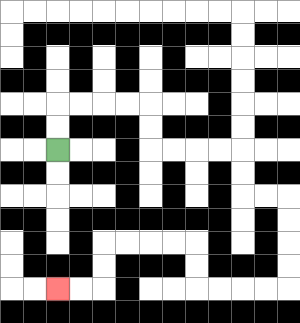{'start': '[2, 6]', 'end': '[2, 12]', 'path_directions': 'U,U,R,R,R,R,D,D,R,R,R,R,D,D,R,R,D,D,D,D,L,L,L,L,U,U,L,L,L,L,D,D,L,L', 'path_coordinates': '[[2, 6], [2, 5], [2, 4], [3, 4], [4, 4], [5, 4], [6, 4], [6, 5], [6, 6], [7, 6], [8, 6], [9, 6], [10, 6], [10, 7], [10, 8], [11, 8], [12, 8], [12, 9], [12, 10], [12, 11], [12, 12], [11, 12], [10, 12], [9, 12], [8, 12], [8, 11], [8, 10], [7, 10], [6, 10], [5, 10], [4, 10], [4, 11], [4, 12], [3, 12], [2, 12]]'}